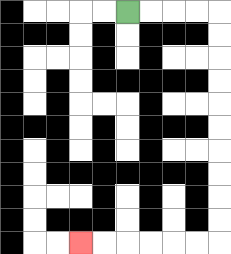{'start': '[5, 0]', 'end': '[3, 10]', 'path_directions': 'R,R,R,R,D,D,D,D,D,D,D,D,D,D,L,L,L,L,L,L', 'path_coordinates': '[[5, 0], [6, 0], [7, 0], [8, 0], [9, 0], [9, 1], [9, 2], [9, 3], [9, 4], [9, 5], [9, 6], [9, 7], [9, 8], [9, 9], [9, 10], [8, 10], [7, 10], [6, 10], [5, 10], [4, 10], [3, 10]]'}